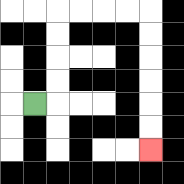{'start': '[1, 4]', 'end': '[6, 6]', 'path_directions': 'R,U,U,U,U,R,R,R,R,D,D,D,D,D,D', 'path_coordinates': '[[1, 4], [2, 4], [2, 3], [2, 2], [2, 1], [2, 0], [3, 0], [4, 0], [5, 0], [6, 0], [6, 1], [6, 2], [6, 3], [6, 4], [6, 5], [6, 6]]'}